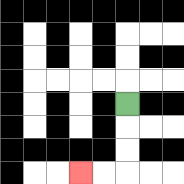{'start': '[5, 4]', 'end': '[3, 7]', 'path_directions': 'D,D,D,L,L', 'path_coordinates': '[[5, 4], [5, 5], [5, 6], [5, 7], [4, 7], [3, 7]]'}